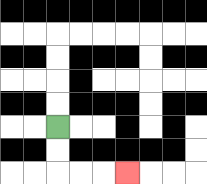{'start': '[2, 5]', 'end': '[5, 7]', 'path_directions': 'D,D,R,R,R', 'path_coordinates': '[[2, 5], [2, 6], [2, 7], [3, 7], [4, 7], [5, 7]]'}